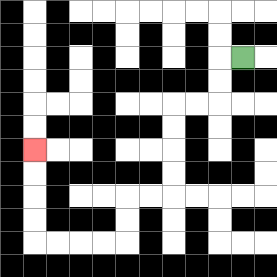{'start': '[10, 2]', 'end': '[1, 6]', 'path_directions': 'L,D,D,L,L,D,D,D,D,L,L,D,D,L,L,L,L,U,U,U,U', 'path_coordinates': '[[10, 2], [9, 2], [9, 3], [9, 4], [8, 4], [7, 4], [7, 5], [7, 6], [7, 7], [7, 8], [6, 8], [5, 8], [5, 9], [5, 10], [4, 10], [3, 10], [2, 10], [1, 10], [1, 9], [1, 8], [1, 7], [1, 6]]'}